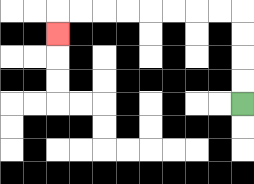{'start': '[10, 4]', 'end': '[2, 1]', 'path_directions': 'U,U,U,U,L,L,L,L,L,L,L,L,D', 'path_coordinates': '[[10, 4], [10, 3], [10, 2], [10, 1], [10, 0], [9, 0], [8, 0], [7, 0], [6, 0], [5, 0], [4, 0], [3, 0], [2, 0], [2, 1]]'}